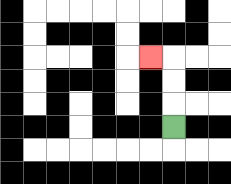{'start': '[7, 5]', 'end': '[6, 2]', 'path_directions': 'U,U,U,L', 'path_coordinates': '[[7, 5], [7, 4], [7, 3], [7, 2], [6, 2]]'}